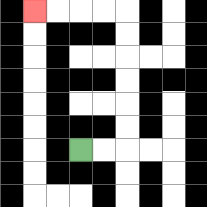{'start': '[3, 6]', 'end': '[1, 0]', 'path_directions': 'R,R,U,U,U,U,U,U,L,L,L,L', 'path_coordinates': '[[3, 6], [4, 6], [5, 6], [5, 5], [5, 4], [5, 3], [5, 2], [5, 1], [5, 0], [4, 0], [3, 0], [2, 0], [1, 0]]'}